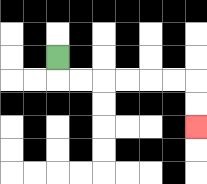{'start': '[2, 2]', 'end': '[8, 5]', 'path_directions': 'D,R,R,R,R,R,R,D,D', 'path_coordinates': '[[2, 2], [2, 3], [3, 3], [4, 3], [5, 3], [6, 3], [7, 3], [8, 3], [8, 4], [8, 5]]'}